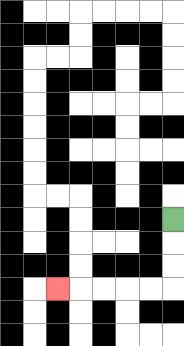{'start': '[7, 9]', 'end': '[2, 12]', 'path_directions': 'D,D,D,L,L,L,L,L', 'path_coordinates': '[[7, 9], [7, 10], [7, 11], [7, 12], [6, 12], [5, 12], [4, 12], [3, 12], [2, 12]]'}